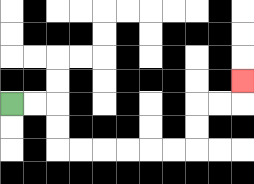{'start': '[0, 4]', 'end': '[10, 3]', 'path_directions': 'R,R,D,D,R,R,R,R,R,R,U,U,R,R,U', 'path_coordinates': '[[0, 4], [1, 4], [2, 4], [2, 5], [2, 6], [3, 6], [4, 6], [5, 6], [6, 6], [7, 6], [8, 6], [8, 5], [8, 4], [9, 4], [10, 4], [10, 3]]'}